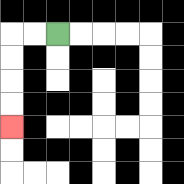{'start': '[2, 1]', 'end': '[0, 5]', 'path_directions': 'L,L,D,D,D,D', 'path_coordinates': '[[2, 1], [1, 1], [0, 1], [0, 2], [0, 3], [0, 4], [0, 5]]'}